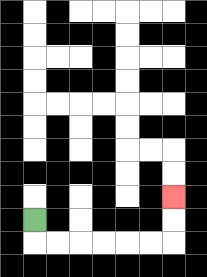{'start': '[1, 9]', 'end': '[7, 8]', 'path_directions': 'D,R,R,R,R,R,R,U,U', 'path_coordinates': '[[1, 9], [1, 10], [2, 10], [3, 10], [4, 10], [5, 10], [6, 10], [7, 10], [7, 9], [7, 8]]'}